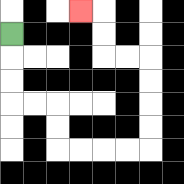{'start': '[0, 1]', 'end': '[3, 0]', 'path_directions': 'D,D,D,R,R,D,D,R,R,R,R,U,U,U,U,L,L,U,U,L', 'path_coordinates': '[[0, 1], [0, 2], [0, 3], [0, 4], [1, 4], [2, 4], [2, 5], [2, 6], [3, 6], [4, 6], [5, 6], [6, 6], [6, 5], [6, 4], [6, 3], [6, 2], [5, 2], [4, 2], [4, 1], [4, 0], [3, 0]]'}